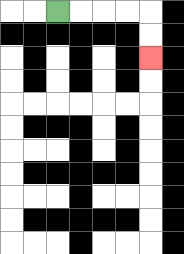{'start': '[2, 0]', 'end': '[6, 2]', 'path_directions': 'R,R,R,R,D,D', 'path_coordinates': '[[2, 0], [3, 0], [4, 0], [5, 0], [6, 0], [6, 1], [6, 2]]'}